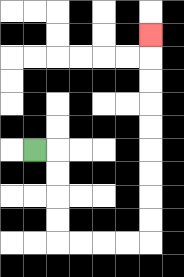{'start': '[1, 6]', 'end': '[6, 1]', 'path_directions': 'R,D,D,D,D,R,R,R,R,U,U,U,U,U,U,U,U,U', 'path_coordinates': '[[1, 6], [2, 6], [2, 7], [2, 8], [2, 9], [2, 10], [3, 10], [4, 10], [5, 10], [6, 10], [6, 9], [6, 8], [6, 7], [6, 6], [6, 5], [6, 4], [6, 3], [6, 2], [6, 1]]'}